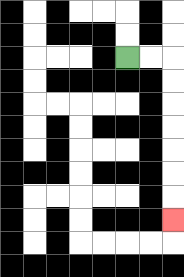{'start': '[5, 2]', 'end': '[7, 9]', 'path_directions': 'R,R,D,D,D,D,D,D,D', 'path_coordinates': '[[5, 2], [6, 2], [7, 2], [7, 3], [7, 4], [7, 5], [7, 6], [7, 7], [7, 8], [7, 9]]'}